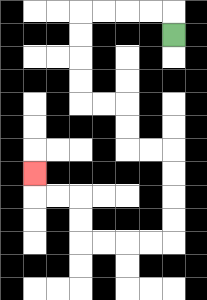{'start': '[7, 1]', 'end': '[1, 7]', 'path_directions': 'U,L,L,L,L,D,D,D,D,R,R,D,D,R,R,D,D,D,D,L,L,L,L,U,U,L,L,U', 'path_coordinates': '[[7, 1], [7, 0], [6, 0], [5, 0], [4, 0], [3, 0], [3, 1], [3, 2], [3, 3], [3, 4], [4, 4], [5, 4], [5, 5], [5, 6], [6, 6], [7, 6], [7, 7], [7, 8], [7, 9], [7, 10], [6, 10], [5, 10], [4, 10], [3, 10], [3, 9], [3, 8], [2, 8], [1, 8], [1, 7]]'}